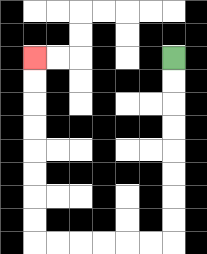{'start': '[7, 2]', 'end': '[1, 2]', 'path_directions': 'D,D,D,D,D,D,D,D,L,L,L,L,L,L,U,U,U,U,U,U,U,U', 'path_coordinates': '[[7, 2], [7, 3], [7, 4], [7, 5], [7, 6], [7, 7], [7, 8], [7, 9], [7, 10], [6, 10], [5, 10], [4, 10], [3, 10], [2, 10], [1, 10], [1, 9], [1, 8], [1, 7], [1, 6], [1, 5], [1, 4], [1, 3], [1, 2]]'}